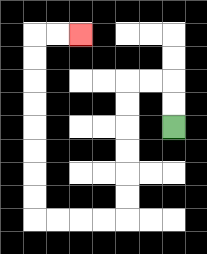{'start': '[7, 5]', 'end': '[3, 1]', 'path_directions': 'U,U,L,L,D,D,D,D,D,D,L,L,L,L,U,U,U,U,U,U,U,U,R,R', 'path_coordinates': '[[7, 5], [7, 4], [7, 3], [6, 3], [5, 3], [5, 4], [5, 5], [5, 6], [5, 7], [5, 8], [5, 9], [4, 9], [3, 9], [2, 9], [1, 9], [1, 8], [1, 7], [1, 6], [1, 5], [1, 4], [1, 3], [1, 2], [1, 1], [2, 1], [3, 1]]'}